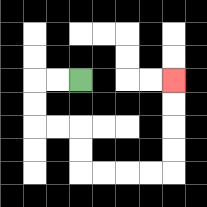{'start': '[3, 3]', 'end': '[7, 3]', 'path_directions': 'L,L,D,D,R,R,D,D,R,R,R,R,U,U,U,U', 'path_coordinates': '[[3, 3], [2, 3], [1, 3], [1, 4], [1, 5], [2, 5], [3, 5], [3, 6], [3, 7], [4, 7], [5, 7], [6, 7], [7, 7], [7, 6], [7, 5], [7, 4], [7, 3]]'}